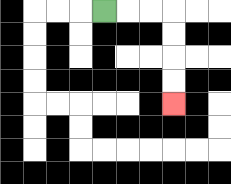{'start': '[4, 0]', 'end': '[7, 4]', 'path_directions': 'R,R,R,D,D,D,D', 'path_coordinates': '[[4, 0], [5, 0], [6, 0], [7, 0], [7, 1], [7, 2], [7, 3], [7, 4]]'}